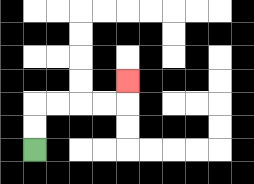{'start': '[1, 6]', 'end': '[5, 3]', 'path_directions': 'U,U,R,R,R,R,U', 'path_coordinates': '[[1, 6], [1, 5], [1, 4], [2, 4], [3, 4], [4, 4], [5, 4], [5, 3]]'}